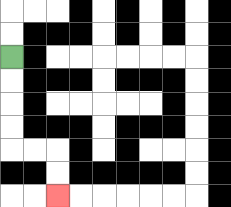{'start': '[0, 2]', 'end': '[2, 8]', 'path_directions': 'D,D,D,D,R,R,D,D', 'path_coordinates': '[[0, 2], [0, 3], [0, 4], [0, 5], [0, 6], [1, 6], [2, 6], [2, 7], [2, 8]]'}